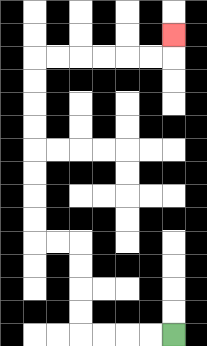{'start': '[7, 14]', 'end': '[7, 1]', 'path_directions': 'L,L,L,L,U,U,U,U,L,L,U,U,U,U,U,U,U,U,R,R,R,R,R,R,U', 'path_coordinates': '[[7, 14], [6, 14], [5, 14], [4, 14], [3, 14], [3, 13], [3, 12], [3, 11], [3, 10], [2, 10], [1, 10], [1, 9], [1, 8], [1, 7], [1, 6], [1, 5], [1, 4], [1, 3], [1, 2], [2, 2], [3, 2], [4, 2], [5, 2], [6, 2], [7, 2], [7, 1]]'}